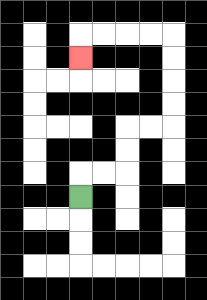{'start': '[3, 8]', 'end': '[3, 2]', 'path_directions': 'U,R,R,U,U,R,R,U,U,U,U,L,L,L,L,D', 'path_coordinates': '[[3, 8], [3, 7], [4, 7], [5, 7], [5, 6], [5, 5], [6, 5], [7, 5], [7, 4], [7, 3], [7, 2], [7, 1], [6, 1], [5, 1], [4, 1], [3, 1], [3, 2]]'}